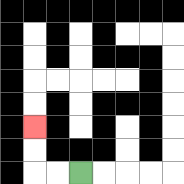{'start': '[3, 7]', 'end': '[1, 5]', 'path_directions': 'L,L,U,U', 'path_coordinates': '[[3, 7], [2, 7], [1, 7], [1, 6], [1, 5]]'}